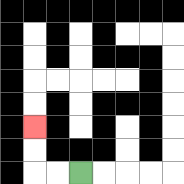{'start': '[3, 7]', 'end': '[1, 5]', 'path_directions': 'L,L,U,U', 'path_coordinates': '[[3, 7], [2, 7], [1, 7], [1, 6], [1, 5]]'}